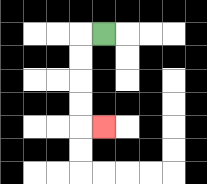{'start': '[4, 1]', 'end': '[4, 5]', 'path_directions': 'L,D,D,D,D,R', 'path_coordinates': '[[4, 1], [3, 1], [3, 2], [3, 3], [3, 4], [3, 5], [4, 5]]'}